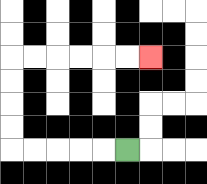{'start': '[5, 6]', 'end': '[6, 2]', 'path_directions': 'L,L,L,L,L,U,U,U,U,R,R,R,R,R,R', 'path_coordinates': '[[5, 6], [4, 6], [3, 6], [2, 6], [1, 6], [0, 6], [0, 5], [0, 4], [0, 3], [0, 2], [1, 2], [2, 2], [3, 2], [4, 2], [5, 2], [6, 2]]'}